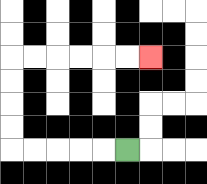{'start': '[5, 6]', 'end': '[6, 2]', 'path_directions': 'L,L,L,L,L,U,U,U,U,R,R,R,R,R,R', 'path_coordinates': '[[5, 6], [4, 6], [3, 6], [2, 6], [1, 6], [0, 6], [0, 5], [0, 4], [0, 3], [0, 2], [1, 2], [2, 2], [3, 2], [4, 2], [5, 2], [6, 2]]'}